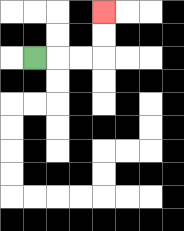{'start': '[1, 2]', 'end': '[4, 0]', 'path_directions': 'R,R,R,U,U', 'path_coordinates': '[[1, 2], [2, 2], [3, 2], [4, 2], [4, 1], [4, 0]]'}